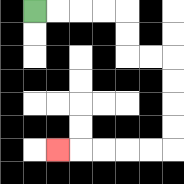{'start': '[1, 0]', 'end': '[2, 6]', 'path_directions': 'R,R,R,R,D,D,R,R,D,D,D,D,L,L,L,L,L', 'path_coordinates': '[[1, 0], [2, 0], [3, 0], [4, 0], [5, 0], [5, 1], [5, 2], [6, 2], [7, 2], [7, 3], [7, 4], [7, 5], [7, 6], [6, 6], [5, 6], [4, 6], [3, 6], [2, 6]]'}